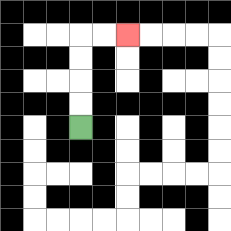{'start': '[3, 5]', 'end': '[5, 1]', 'path_directions': 'U,U,U,U,R,R', 'path_coordinates': '[[3, 5], [3, 4], [3, 3], [3, 2], [3, 1], [4, 1], [5, 1]]'}